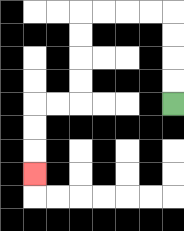{'start': '[7, 4]', 'end': '[1, 7]', 'path_directions': 'U,U,U,U,L,L,L,L,D,D,D,D,L,L,D,D,D', 'path_coordinates': '[[7, 4], [7, 3], [7, 2], [7, 1], [7, 0], [6, 0], [5, 0], [4, 0], [3, 0], [3, 1], [3, 2], [3, 3], [3, 4], [2, 4], [1, 4], [1, 5], [1, 6], [1, 7]]'}